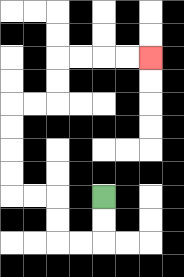{'start': '[4, 8]', 'end': '[6, 2]', 'path_directions': 'D,D,L,L,U,U,L,L,U,U,U,U,R,R,U,U,R,R,R,R', 'path_coordinates': '[[4, 8], [4, 9], [4, 10], [3, 10], [2, 10], [2, 9], [2, 8], [1, 8], [0, 8], [0, 7], [0, 6], [0, 5], [0, 4], [1, 4], [2, 4], [2, 3], [2, 2], [3, 2], [4, 2], [5, 2], [6, 2]]'}